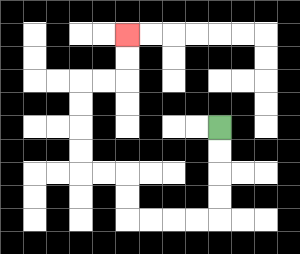{'start': '[9, 5]', 'end': '[5, 1]', 'path_directions': 'D,D,D,D,L,L,L,L,U,U,L,L,U,U,U,U,R,R,U,U', 'path_coordinates': '[[9, 5], [9, 6], [9, 7], [9, 8], [9, 9], [8, 9], [7, 9], [6, 9], [5, 9], [5, 8], [5, 7], [4, 7], [3, 7], [3, 6], [3, 5], [3, 4], [3, 3], [4, 3], [5, 3], [5, 2], [5, 1]]'}